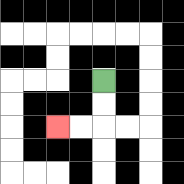{'start': '[4, 3]', 'end': '[2, 5]', 'path_directions': 'D,D,L,L', 'path_coordinates': '[[4, 3], [4, 4], [4, 5], [3, 5], [2, 5]]'}